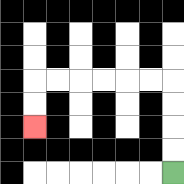{'start': '[7, 7]', 'end': '[1, 5]', 'path_directions': 'U,U,U,U,L,L,L,L,L,L,D,D', 'path_coordinates': '[[7, 7], [7, 6], [7, 5], [7, 4], [7, 3], [6, 3], [5, 3], [4, 3], [3, 3], [2, 3], [1, 3], [1, 4], [1, 5]]'}